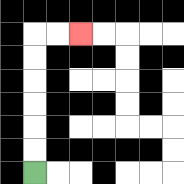{'start': '[1, 7]', 'end': '[3, 1]', 'path_directions': 'U,U,U,U,U,U,R,R', 'path_coordinates': '[[1, 7], [1, 6], [1, 5], [1, 4], [1, 3], [1, 2], [1, 1], [2, 1], [3, 1]]'}